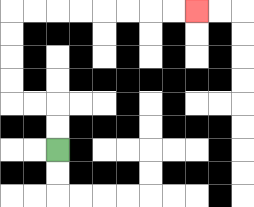{'start': '[2, 6]', 'end': '[8, 0]', 'path_directions': 'U,U,L,L,U,U,U,U,R,R,R,R,R,R,R,R', 'path_coordinates': '[[2, 6], [2, 5], [2, 4], [1, 4], [0, 4], [0, 3], [0, 2], [0, 1], [0, 0], [1, 0], [2, 0], [3, 0], [4, 0], [5, 0], [6, 0], [7, 0], [8, 0]]'}